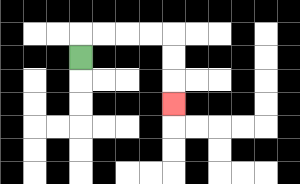{'start': '[3, 2]', 'end': '[7, 4]', 'path_directions': 'U,R,R,R,R,D,D,D', 'path_coordinates': '[[3, 2], [3, 1], [4, 1], [5, 1], [6, 1], [7, 1], [7, 2], [7, 3], [7, 4]]'}